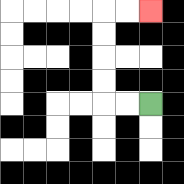{'start': '[6, 4]', 'end': '[6, 0]', 'path_directions': 'L,L,U,U,U,U,R,R', 'path_coordinates': '[[6, 4], [5, 4], [4, 4], [4, 3], [4, 2], [4, 1], [4, 0], [5, 0], [6, 0]]'}